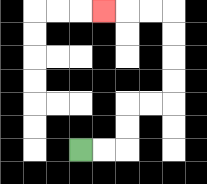{'start': '[3, 6]', 'end': '[4, 0]', 'path_directions': 'R,R,U,U,R,R,U,U,U,U,L,L,L', 'path_coordinates': '[[3, 6], [4, 6], [5, 6], [5, 5], [5, 4], [6, 4], [7, 4], [7, 3], [7, 2], [7, 1], [7, 0], [6, 0], [5, 0], [4, 0]]'}